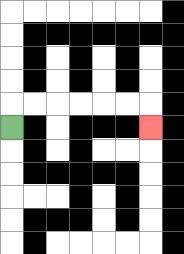{'start': '[0, 5]', 'end': '[6, 5]', 'path_directions': 'U,R,R,R,R,R,R,D', 'path_coordinates': '[[0, 5], [0, 4], [1, 4], [2, 4], [3, 4], [4, 4], [5, 4], [6, 4], [6, 5]]'}